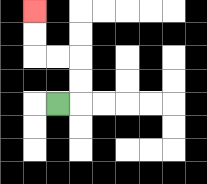{'start': '[2, 4]', 'end': '[1, 0]', 'path_directions': 'R,U,U,L,L,U,U', 'path_coordinates': '[[2, 4], [3, 4], [3, 3], [3, 2], [2, 2], [1, 2], [1, 1], [1, 0]]'}